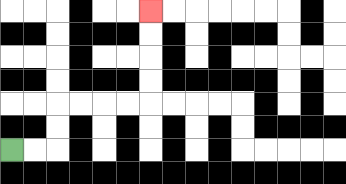{'start': '[0, 6]', 'end': '[6, 0]', 'path_directions': 'R,R,U,U,R,R,R,R,U,U,U,U', 'path_coordinates': '[[0, 6], [1, 6], [2, 6], [2, 5], [2, 4], [3, 4], [4, 4], [5, 4], [6, 4], [6, 3], [6, 2], [6, 1], [6, 0]]'}